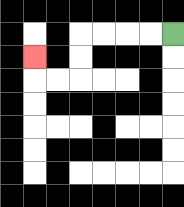{'start': '[7, 1]', 'end': '[1, 2]', 'path_directions': 'L,L,L,L,D,D,L,L,U', 'path_coordinates': '[[7, 1], [6, 1], [5, 1], [4, 1], [3, 1], [3, 2], [3, 3], [2, 3], [1, 3], [1, 2]]'}